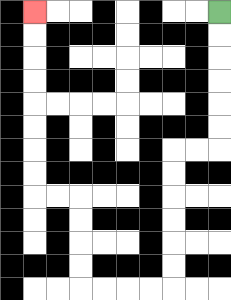{'start': '[9, 0]', 'end': '[1, 0]', 'path_directions': 'D,D,D,D,D,D,L,L,D,D,D,D,D,D,L,L,L,L,U,U,U,U,L,L,U,U,U,U,U,U,U,U', 'path_coordinates': '[[9, 0], [9, 1], [9, 2], [9, 3], [9, 4], [9, 5], [9, 6], [8, 6], [7, 6], [7, 7], [7, 8], [7, 9], [7, 10], [7, 11], [7, 12], [6, 12], [5, 12], [4, 12], [3, 12], [3, 11], [3, 10], [3, 9], [3, 8], [2, 8], [1, 8], [1, 7], [1, 6], [1, 5], [1, 4], [1, 3], [1, 2], [1, 1], [1, 0]]'}